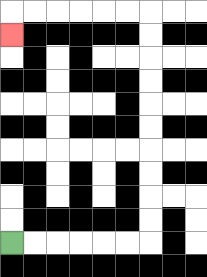{'start': '[0, 10]', 'end': '[0, 1]', 'path_directions': 'R,R,R,R,R,R,U,U,U,U,U,U,U,U,U,U,L,L,L,L,L,L,D', 'path_coordinates': '[[0, 10], [1, 10], [2, 10], [3, 10], [4, 10], [5, 10], [6, 10], [6, 9], [6, 8], [6, 7], [6, 6], [6, 5], [6, 4], [6, 3], [6, 2], [6, 1], [6, 0], [5, 0], [4, 0], [3, 0], [2, 0], [1, 0], [0, 0], [0, 1]]'}